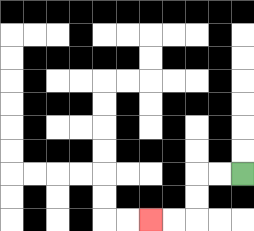{'start': '[10, 7]', 'end': '[6, 9]', 'path_directions': 'L,L,D,D,L,L', 'path_coordinates': '[[10, 7], [9, 7], [8, 7], [8, 8], [8, 9], [7, 9], [6, 9]]'}